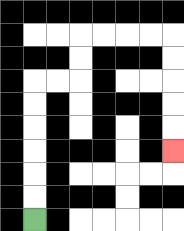{'start': '[1, 9]', 'end': '[7, 6]', 'path_directions': 'U,U,U,U,U,U,R,R,U,U,R,R,R,R,D,D,D,D,D', 'path_coordinates': '[[1, 9], [1, 8], [1, 7], [1, 6], [1, 5], [1, 4], [1, 3], [2, 3], [3, 3], [3, 2], [3, 1], [4, 1], [5, 1], [6, 1], [7, 1], [7, 2], [7, 3], [7, 4], [7, 5], [7, 6]]'}